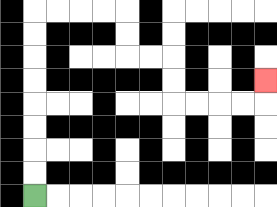{'start': '[1, 8]', 'end': '[11, 3]', 'path_directions': 'U,U,U,U,U,U,U,U,R,R,R,R,D,D,R,R,D,D,R,R,R,R,U', 'path_coordinates': '[[1, 8], [1, 7], [1, 6], [1, 5], [1, 4], [1, 3], [1, 2], [1, 1], [1, 0], [2, 0], [3, 0], [4, 0], [5, 0], [5, 1], [5, 2], [6, 2], [7, 2], [7, 3], [7, 4], [8, 4], [9, 4], [10, 4], [11, 4], [11, 3]]'}